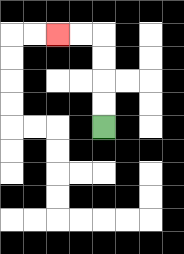{'start': '[4, 5]', 'end': '[2, 1]', 'path_directions': 'U,U,U,U,L,L', 'path_coordinates': '[[4, 5], [4, 4], [4, 3], [4, 2], [4, 1], [3, 1], [2, 1]]'}